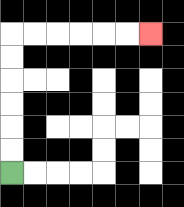{'start': '[0, 7]', 'end': '[6, 1]', 'path_directions': 'U,U,U,U,U,U,R,R,R,R,R,R', 'path_coordinates': '[[0, 7], [0, 6], [0, 5], [0, 4], [0, 3], [0, 2], [0, 1], [1, 1], [2, 1], [3, 1], [4, 1], [5, 1], [6, 1]]'}